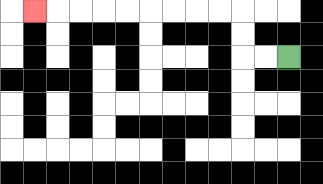{'start': '[12, 2]', 'end': '[1, 0]', 'path_directions': 'L,L,U,U,L,L,L,L,L,L,L,L,L', 'path_coordinates': '[[12, 2], [11, 2], [10, 2], [10, 1], [10, 0], [9, 0], [8, 0], [7, 0], [6, 0], [5, 0], [4, 0], [3, 0], [2, 0], [1, 0]]'}